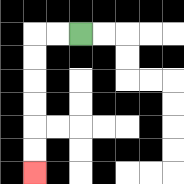{'start': '[3, 1]', 'end': '[1, 7]', 'path_directions': 'L,L,D,D,D,D,D,D', 'path_coordinates': '[[3, 1], [2, 1], [1, 1], [1, 2], [1, 3], [1, 4], [1, 5], [1, 6], [1, 7]]'}